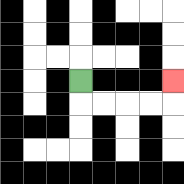{'start': '[3, 3]', 'end': '[7, 3]', 'path_directions': 'D,R,R,R,R,U', 'path_coordinates': '[[3, 3], [3, 4], [4, 4], [5, 4], [6, 4], [7, 4], [7, 3]]'}